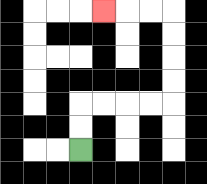{'start': '[3, 6]', 'end': '[4, 0]', 'path_directions': 'U,U,R,R,R,R,U,U,U,U,L,L,L', 'path_coordinates': '[[3, 6], [3, 5], [3, 4], [4, 4], [5, 4], [6, 4], [7, 4], [7, 3], [7, 2], [7, 1], [7, 0], [6, 0], [5, 0], [4, 0]]'}